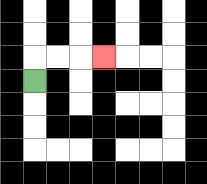{'start': '[1, 3]', 'end': '[4, 2]', 'path_directions': 'U,R,R,R', 'path_coordinates': '[[1, 3], [1, 2], [2, 2], [3, 2], [4, 2]]'}